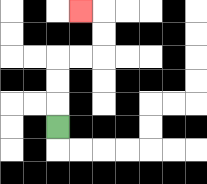{'start': '[2, 5]', 'end': '[3, 0]', 'path_directions': 'U,U,U,R,R,U,U,L', 'path_coordinates': '[[2, 5], [2, 4], [2, 3], [2, 2], [3, 2], [4, 2], [4, 1], [4, 0], [3, 0]]'}